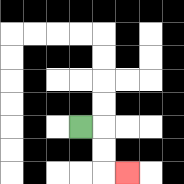{'start': '[3, 5]', 'end': '[5, 7]', 'path_directions': 'R,D,D,R', 'path_coordinates': '[[3, 5], [4, 5], [4, 6], [4, 7], [5, 7]]'}